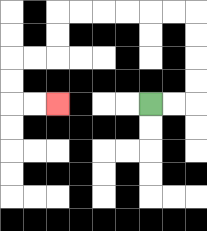{'start': '[6, 4]', 'end': '[2, 4]', 'path_directions': 'R,R,U,U,U,U,L,L,L,L,L,L,D,D,L,L,D,D,R,R', 'path_coordinates': '[[6, 4], [7, 4], [8, 4], [8, 3], [8, 2], [8, 1], [8, 0], [7, 0], [6, 0], [5, 0], [4, 0], [3, 0], [2, 0], [2, 1], [2, 2], [1, 2], [0, 2], [0, 3], [0, 4], [1, 4], [2, 4]]'}